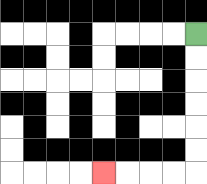{'start': '[8, 1]', 'end': '[4, 7]', 'path_directions': 'D,D,D,D,D,D,L,L,L,L', 'path_coordinates': '[[8, 1], [8, 2], [8, 3], [8, 4], [8, 5], [8, 6], [8, 7], [7, 7], [6, 7], [5, 7], [4, 7]]'}